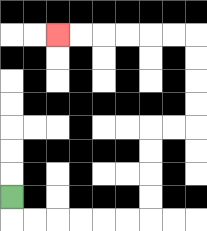{'start': '[0, 8]', 'end': '[2, 1]', 'path_directions': 'D,R,R,R,R,R,R,U,U,U,U,R,R,U,U,U,U,L,L,L,L,L,L', 'path_coordinates': '[[0, 8], [0, 9], [1, 9], [2, 9], [3, 9], [4, 9], [5, 9], [6, 9], [6, 8], [6, 7], [6, 6], [6, 5], [7, 5], [8, 5], [8, 4], [8, 3], [8, 2], [8, 1], [7, 1], [6, 1], [5, 1], [4, 1], [3, 1], [2, 1]]'}